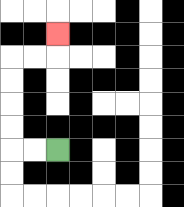{'start': '[2, 6]', 'end': '[2, 1]', 'path_directions': 'L,L,U,U,U,U,R,R,U', 'path_coordinates': '[[2, 6], [1, 6], [0, 6], [0, 5], [0, 4], [0, 3], [0, 2], [1, 2], [2, 2], [2, 1]]'}